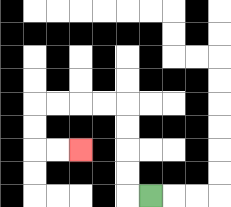{'start': '[6, 8]', 'end': '[3, 6]', 'path_directions': 'L,U,U,U,U,L,L,L,L,D,D,R,R', 'path_coordinates': '[[6, 8], [5, 8], [5, 7], [5, 6], [5, 5], [5, 4], [4, 4], [3, 4], [2, 4], [1, 4], [1, 5], [1, 6], [2, 6], [3, 6]]'}